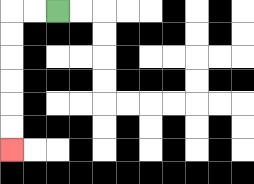{'start': '[2, 0]', 'end': '[0, 6]', 'path_directions': 'L,L,D,D,D,D,D,D', 'path_coordinates': '[[2, 0], [1, 0], [0, 0], [0, 1], [0, 2], [0, 3], [0, 4], [0, 5], [0, 6]]'}